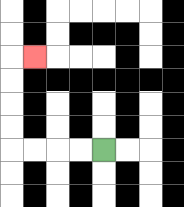{'start': '[4, 6]', 'end': '[1, 2]', 'path_directions': 'L,L,L,L,U,U,U,U,R', 'path_coordinates': '[[4, 6], [3, 6], [2, 6], [1, 6], [0, 6], [0, 5], [0, 4], [0, 3], [0, 2], [1, 2]]'}